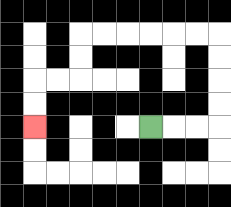{'start': '[6, 5]', 'end': '[1, 5]', 'path_directions': 'R,R,R,U,U,U,U,L,L,L,L,L,L,D,D,L,L,D,D', 'path_coordinates': '[[6, 5], [7, 5], [8, 5], [9, 5], [9, 4], [9, 3], [9, 2], [9, 1], [8, 1], [7, 1], [6, 1], [5, 1], [4, 1], [3, 1], [3, 2], [3, 3], [2, 3], [1, 3], [1, 4], [1, 5]]'}